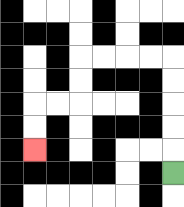{'start': '[7, 7]', 'end': '[1, 6]', 'path_directions': 'U,U,U,U,U,L,L,L,L,D,D,L,L,D,D', 'path_coordinates': '[[7, 7], [7, 6], [7, 5], [7, 4], [7, 3], [7, 2], [6, 2], [5, 2], [4, 2], [3, 2], [3, 3], [3, 4], [2, 4], [1, 4], [1, 5], [1, 6]]'}